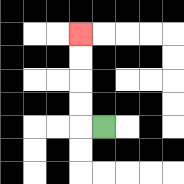{'start': '[4, 5]', 'end': '[3, 1]', 'path_directions': 'L,U,U,U,U', 'path_coordinates': '[[4, 5], [3, 5], [3, 4], [3, 3], [3, 2], [3, 1]]'}